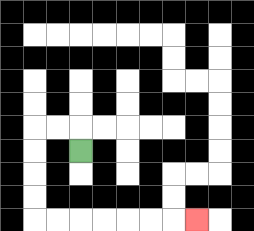{'start': '[3, 6]', 'end': '[8, 9]', 'path_directions': 'U,L,L,D,D,D,D,R,R,R,R,R,R,R', 'path_coordinates': '[[3, 6], [3, 5], [2, 5], [1, 5], [1, 6], [1, 7], [1, 8], [1, 9], [2, 9], [3, 9], [4, 9], [5, 9], [6, 9], [7, 9], [8, 9]]'}